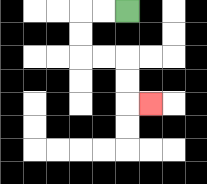{'start': '[5, 0]', 'end': '[6, 4]', 'path_directions': 'L,L,D,D,R,R,D,D,R', 'path_coordinates': '[[5, 0], [4, 0], [3, 0], [3, 1], [3, 2], [4, 2], [5, 2], [5, 3], [5, 4], [6, 4]]'}